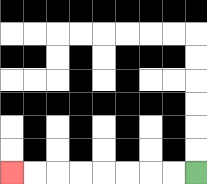{'start': '[8, 7]', 'end': '[0, 7]', 'path_directions': 'L,L,L,L,L,L,L,L', 'path_coordinates': '[[8, 7], [7, 7], [6, 7], [5, 7], [4, 7], [3, 7], [2, 7], [1, 7], [0, 7]]'}